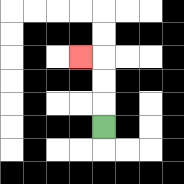{'start': '[4, 5]', 'end': '[3, 2]', 'path_directions': 'U,U,U,L', 'path_coordinates': '[[4, 5], [4, 4], [4, 3], [4, 2], [3, 2]]'}